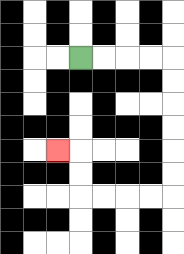{'start': '[3, 2]', 'end': '[2, 6]', 'path_directions': 'R,R,R,R,D,D,D,D,D,D,L,L,L,L,U,U,L', 'path_coordinates': '[[3, 2], [4, 2], [5, 2], [6, 2], [7, 2], [7, 3], [7, 4], [7, 5], [7, 6], [7, 7], [7, 8], [6, 8], [5, 8], [4, 8], [3, 8], [3, 7], [3, 6], [2, 6]]'}